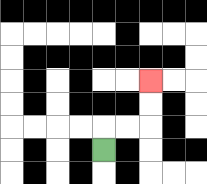{'start': '[4, 6]', 'end': '[6, 3]', 'path_directions': 'U,R,R,U,U', 'path_coordinates': '[[4, 6], [4, 5], [5, 5], [6, 5], [6, 4], [6, 3]]'}